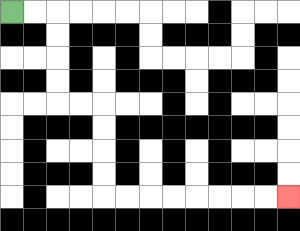{'start': '[0, 0]', 'end': '[12, 8]', 'path_directions': 'R,R,D,D,D,D,R,R,D,D,D,D,R,R,R,R,R,R,R,R', 'path_coordinates': '[[0, 0], [1, 0], [2, 0], [2, 1], [2, 2], [2, 3], [2, 4], [3, 4], [4, 4], [4, 5], [4, 6], [4, 7], [4, 8], [5, 8], [6, 8], [7, 8], [8, 8], [9, 8], [10, 8], [11, 8], [12, 8]]'}